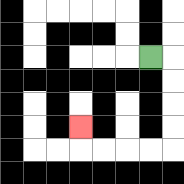{'start': '[6, 2]', 'end': '[3, 5]', 'path_directions': 'R,D,D,D,D,L,L,L,L,U', 'path_coordinates': '[[6, 2], [7, 2], [7, 3], [7, 4], [7, 5], [7, 6], [6, 6], [5, 6], [4, 6], [3, 6], [3, 5]]'}